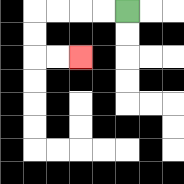{'start': '[5, 0]', 'end': '[3, 2]', 'path_directions': 'L,L,L,L,D,D,R,R', 'path_coordinates': '[[5, 0], [4, 0], [3, 0], [2, 0], [1, 0], [1, 1], [1, 2], [2, 2], [3, 2]]'}